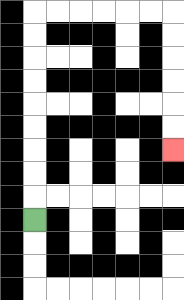{'start': '[1, 9]', 'end': '[7, 6]', 'path_directions': 'U,U,U,U,U,U,U,U,U,R,R,R,R,R,R,D,D,D,D,D,D', 'path_coordinates': '[[1, 9], [1, 8], [1, 7], [1, 6], [1, 5], [1, 4], [1, 3], [1, 2], [1, 1], [1, 0], [2, 0], [3, 0], [4, 0], [5, 0], [6, 0], [7, 0], [7, 1], [7, 2], [7, 3], [7, 4], [7, 5], [7, 6]]'}